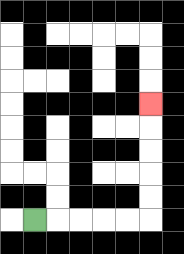{'start': '[1, 9]', 'end': '[6, 4]', 'path_directions': 'R,R,R,R,R,U,U,U,U,U', 'path_coordinates': '[[1, 9], [2, 9], [3, 9], [4, 9], [5, 9], [6, 9], [6, 8], [6, 7], [6, 6], [6, 5], [6, 4]]'}